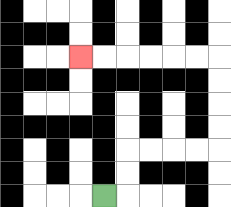{'start': '[4, 8]', 'end': '[3, 2]', 'path_directions': 'R,U,U,R,R,R,R,U,U,U,U,L,L,L,L,L,L', 'path_coordinates': '[[4, 8], [5, 8], [5, 7], [5, 6], [6, 6], [7, 6], [8, 6], [9, 6], [9, 5], [9, 4], [9, 3], [9, 2], [8, 2], [7, 2], [6, 2], [5, 2], [4, 2], [3, 2]]'}